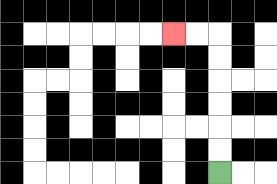{'start': '[9, 7]', 'end': '[7, 1]', 'path_directions': 'U,U,U,U,U,U,L,L', 'path_coordinates': '[[9, 7], [9, 6], [9, 5], [9, 4], [9, 3], [9, 2], [9, 1], [8, 1], [7, 1]]'}